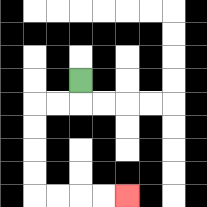{'start': '[3, 3]', 'end': '[5, 8]', 'path_directions': 'D,L,L,D,D,D,D,R,R,R,R', 'path_coordinates': '[[3, 3], [3, 4], [2, 4], [1, 4], [1, 5], [1, 6], [1, 7], [1, 8], [2, 8], [3, 8], [4, 8], [5, 8]]'}